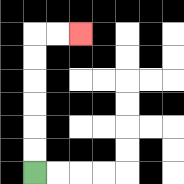{'start': '[1, 7]', 'end': '[3, 1]', 'path_directions': 'U,U,U,U,U,U,R,R', 'path_coordinates': '[[1, 7], [1, 6], [1, 5], [1, 4], [1, 3], [1, 2], [1, 1], [2, 1], [3, 1]]'}